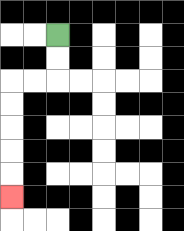{'start': '[2, 1]', 'end': '[0, 8]', 'path_directions': 'D,D,L,L,D,D,D,D,D', 'path_coordinates': '[[2, 1], [2, 2], [2, 3], [1, 3], [0, 3], [0, 4], [0, 5], [0, 6], [0, 7], [0, 8]]'}